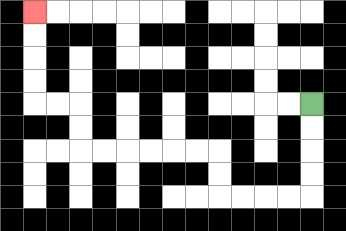{'start': '[13, 4]', 'end': '[1, 0]', 'path_directions': 'D,D,D,D,L,L,L,L,U,U,L,L,L,L,L,L,U,U,L,L,U,U,U,U', 'path_coordinates': '[[13, 4], [13, 5], [13, 6], [13, 7], [13, 8], [12, 8], [11, 8], [10, 8], [9, 8], [9, 7], [9, 6], [8, 6], [7, 6], [6, 6], [5, 6], [4, 6], [3, 6], [3, 5], [3, 4], [2, 4], [1, 4], [1, 3], [1, 2], [1, 1], [1, 0]]'}